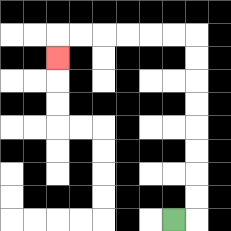{'start': '[7, 9]', 'end': '[2, 2]', 'path_directions': 'R,U,U,U,U,U,U,U,U,L,L,L,L,L,L,D', 'path_coordinates': '[[7, 9], [8, 9], [8, 8], [8, 7], [8, 6], [8, 5], [8, 4], [8, 3], [8, 2], [8, 1], [7, 1], [6, 1], [5, 1], [4, 1], [3, 1], [2, 1], [2, 2]]'}